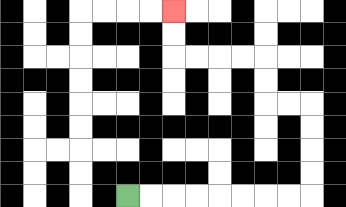{'start': '[5, 8]', 'end': '[7, 0]', 'path_directions': 'R,R,R,R,R,R,R,R,U,U,U,U,L,L,U,U,L,L,L,L,U,U', 'path_coordinates': '[[5, 8], [6, 8], [7, 8], [8, 8], [9, 8], [10, 8], [11, 8], [12, 8], [13, 8], [13, 7], [13, 6], [13, 5], [13, 4], [12, 4], [11, 4], [11, 3], [11, 2], [10, 2], [9, 2], [8, 2], [7, 2], [7, 1], [7, 0]]'}